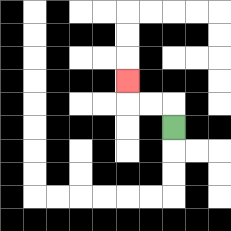{'start': '[7, 5]', 'end': '[5, 3]', 'path_directions': 'U,L,L,U', 'path_coordinates': '[[7, 5], [7, 4], [6, 4], [5, 4], [5, 3]]'}